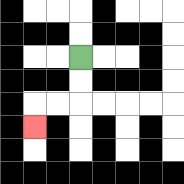{'start': '[3, 2]', 'end': '[1, 5]', 'path_directions': 'D,D,L,L,D', 'path_coordinates': '[[3, 2], [3, 3], [3, 4], [2, 4], [1, 4], [1, 5]]'}